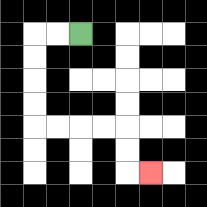{'start': '[3, 1]', 'end': '[6, 7]', 'path_directions': 'L,L,D,D,D,D,R,R,R,R,D,D,R', 'path_coordinates': '[[3, 1], [2, 1], [1, 1], [1, 2], [1, 3], [1, 4], [1, 5], [2, 5], [3, 5], [4, 5], [5, 5], [5, 6], [5, 7], [6, 7]]'}